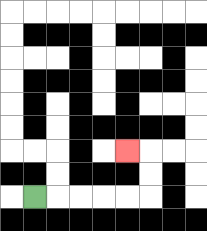{'start': '[1, 8]', 'end': '[5, 6]', 'path_directions': 'R,R,R,R,R,U,U,L', 'path_coordinates': '[[1, 8], [2, 8], [3, 8], [4, 8], [5, 8], [6, 8], [6, 7], [6, 6], [5, 6]]'}